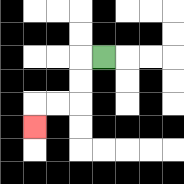{'start': '[4, 2]', 'end': '[1, 5]', 'path_directions': 'L,D,D,L,L,D', 'path_coordinates': '[[4, 2], [3, 2], [3, 3], [3, 4], [2, 4], [1, 4], [1, 5]]'}